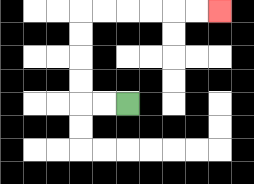{'start': '[5, 4]', 'end': '[9, 0]', 'path_directions': 'L,L,U,U,U,U,R,R,R,R,R,R', 'path_coordinates': '[[5, 4], [4, 4], [3, 4], [3, 3], [3, 2], [3, 1], [3, 0], [4, 0], [5, 0], [6, 0], [7, 0], [8, 0], [9, 0]]'}